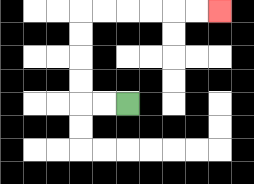{'start': '[5, 4]', 'end': '[9, 0]', 'path_directions': 'L,L,U,U,U,U,R,R,R,R,R,R', 'path_coordinates': '[[5, 4], [4, 4], [3, 4], [3, 3], [3, 2], [3, 1], [3, 0], [4, 0], [5, 0], [6, 0], [7, 0], [8, 0], [9, 0]]'}